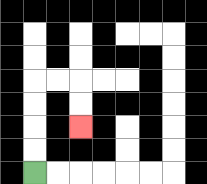{'start': '[1, 7]', 'end': '[3, 5]', 'path_directions': 'U,U,U,U,R,R,D,D', 'path_coordinates': '[[1, 7], [1, 6], [1, 5], [1, 4], [1, 3], [2, 3], [3, 3], [3, 4], [3, 5]]'}